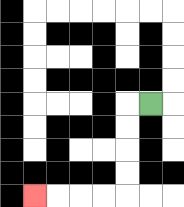{'start': '[6, 4]', 'end': '[1, 8]', 'path_directions': 'L,D,D,D,D,L,L,L,L', 'path_coordinates': '[[6, 4], [5, 4], [5, 5], [5, 6], [5, 7], [5, 8], [4, 8], [3, 8], [2, 8], [1, 8]]'}